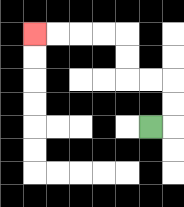{'start': '[6, 5]', 'end': '[1, 1]', 'path_directions': 'R,U,U,L,L,U,U,L,L,L,L', 'path_coordinates': '[[6, 5], [7, 5], [7, 4], [7, 3], [6, 3], [5, 3], [5, 2], [5, 1], [4, 1], [3, 1], [2, 1], [1, 1]]'}